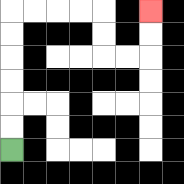{'start': '[0, 6]', 'end': '[6, 0]', 'path_directions': 'U,U,U,U,U,U,R,R,R,R,D,D,R,R,U,U', 'path_coordinates': '[[0, 6], [0, 5], [0, 4], [0, 3], [0, 2], [0, 1], [0, 0], [1, 0], [2, 0], [3, 0], [4, 0], [4, 1], [4, 2], [5, 2], [6, 2], [6, 1], [6, 0]]'}